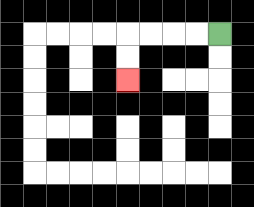{'start': '[9, 1]', 'end': '[5, 3]', 'path_directions': 'L,L,L,L,D,D', 'path_coordinates': '[[9, 1], [8, 1], [7, 1], [6, 1], [5, 1], [5, 2], [5, 3]]'}